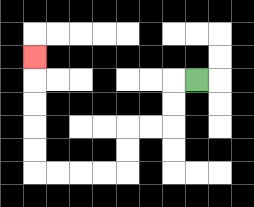{'start': '[8, 3]', 'end': '[1, 2]', 'path_directions': 'L,D,D,L,L,D,D,L,L,L,L,U,U,U,U,U', 'path_coordinates': '[[8, 3], [7, 3], [7, 4], [7, 5], [6, 5], [5, 5], [5, 6], [5, 7], [4, 7], [3, 7], [2, 7], [1, 7], [1, 6], [1, 5], [1, 4], [1, 3], [1, 2]]'}